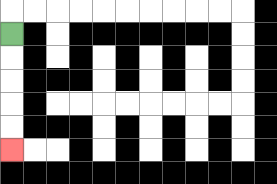{'start': '[0, 1]', 'end': '[0, 6]', 'path_directions': 'D,D,D,D,D', 'path_coordinates': '[[0, 1], [0, 2], [0, 3], [0, 4], [0, 5], [0, 6]]'}